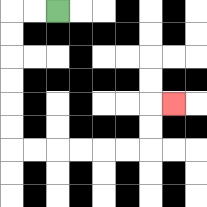{'start': '[2, 0]', 'end': '[7, 4]', 'path_directions': 'L,L,D,D,D,D,D,D,R,R,R,R,R,R,U,U,R', 'path_coordinates': '[[2, 0], [1, 0], [0, 0], [0, 1], [0, 2], [0, 3], [0, 4], [0, 5], [0, 6], [1, 6], [2, 6], [3, 6], [4, 6], [5, 6], [6, 6], [6, 5], [6, 4], [7, 4]]'}